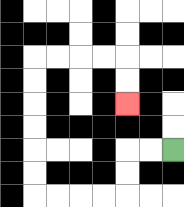{'start': '[7, 6]', 'end': '[5, 4]', 'path_directions': 'L,L,D,D,L,L,L,L,U,U,U,U,U,U,R,R,R,R,D,D', 'path_coordinates': '[[7, 6], [6, 6], [5, 6], [5, 7], [5, 8], [4, 8], [3, 8], [2, 8], [1, 8], [1, 7], [1, 6], [1, 5], [1, 4], [1, 3], [1, 2], [2, 2], [3, 2], [4, 2], [5, 2], [5, 3], [5, 4]]'}